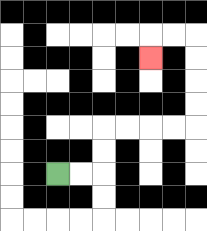{'start': '[2, 7]', 'end': '[6, 2]', 'path_directions': 'R,R,U,U,R,R,R,R,U,U,U,U,L,L,D', 'path_coordinates': '[[2, 7], [3, 7], [4, 7], [4, 6], [4, 5], [5, 5], [6, 5], [7, 5], [8, 5], [8, 4], [8, 3], [8, 2], [8, 1], [7, 1], [6, 1], [6, 2]]'}